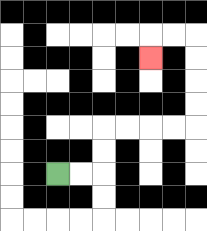{'start': '[2, 7]', 'end': '[6, 2]', 'path_directions': 'R,R,U,U,R,R,R,R,U,U,U,U,L,L,D', 'path_coordinates': '[[2, 7], [3, 7], [4, 7], [4, 6], [4, 5], [5, 5], [6, 5], [7, 5], [8, 5], [8, 4], [8, 3], [8, 2], [8, 1], [7, 1], [6, 1], [6, 2]]'}